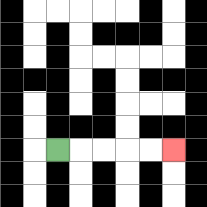{'start': '[2, 6]', 'end': '[7, 6]', 'path_directions': 'R,R,R,R,R', 'path_coordinates': '[[2, 6], [3, 6], [4, 6], [5, 6], [6, 6], [7, 6]]'}